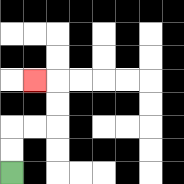{'start': '[0, 7]', 'end': '[1, 3]', 'path_directions': 'U,U,R,R,U,U,L', 'path_coordinates': '[[0, 7], [0, 6], [0, 5], [1, 5], [2, 5], [2, 4], [2, 3], [1, 3]]'}